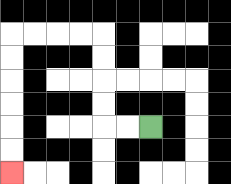{'start': '[6, 5]', 'end': '[0, 7]', 'path_directions': 'L,L,U,U,U,U,L,L,L,L,D,D,D,D,D,D', 'path_coordinates': '[[6, 5], [5, 5], [4, 5], [4, 4], [4, 3], [4, 2], [4, 1], [3, 1], [2, 1], [1, 1], [0, 1], [0, 2], [0, 3], [0, 4], [0, 5], [0, 6], [0, 7]]'}